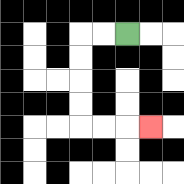{'start': '[5, 1]', 'end': '[6, 5]', 'path_directions': 'L,L,D,D,D,D,R,R,R', 'path_coordinates': '[[5, 1], [4, 1], [3, 1], [3, 2], [3, 3], [3, 4], [3, 5], [4, 5], [5, 5], [6, 5]]'}